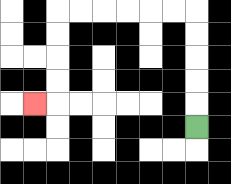{'start': '[8, 5]', 'end': '[1, 4]', 'path_directions': 'U,U,U,U,U,L,L,L,L,L,L,D,D,D,D,L', 'path_coordinates': '[[8, 5], [8, 4], [8, 3], [8, 2], [8, 1], [8, 0], [7, 0], [6, 0], [5, 0], [4, 0], [3, 0], [2, 0], [2, 1], [2, 2], [2, 3], [2, 4], [1, 4]]'}